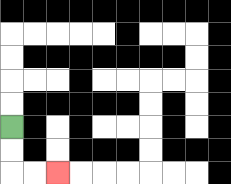{'start': '[0, 5]', 'end': '[2, 7]', 'path_directions': 'D,D,R,R', 'path_coordinates': '[[0, 5], [0, 6], [0, 7], [1, 7], [2, 7]]'}